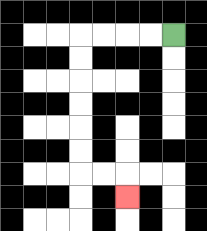{'start': '[7, 1]', 'end': '[5, 8]', 'path_directions': 'L,L,L,L,D,D,D,D,D,D,R,R,D', 'path_coordinates': '[[7, 1], [6, 1], [5, 1], [4, 1], [3, 1], [3, 2], [3, 3], [3, 4], [3, 5], [3, 6], [3, 7], [4, 7], [5, 7], [5, 8]]'}